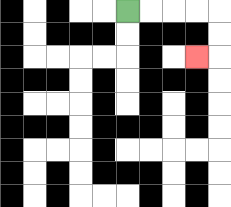{'start': '[5, 0]', 'end': '[8, 2]', 'path_directions': 'R,R,R,R,D,D,L', 'path_coordinates': '[[5, 0], [6, 0], [7, 0], [8, 0], [9, 0], [9, 1], [9, 2], [8, 2]]'}